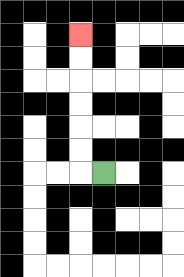{'start': '[4, 7]', 'end': '[3, 1]', 'path_directions': 'L,U,U,U,U,U,U', 'path_coordinates': '[[4, 7], [3, 7], [3, 6], [3, 5], [3, 4], [3, 3], [3, 2], [3, 1]]'}